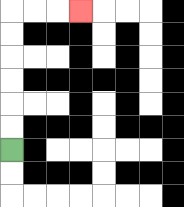{'start': '[0, 6]', 'end': '[3, 0]', 'path_directions': 'U,U,U,U,U,U,R,R,R', 'path_coordinates': '[[0, 6], [0, 5], [0, 4], [0, 3], [0, 2], [0, 1], [0, 0], [1, 0], [2, 0], [3, 0]]'}